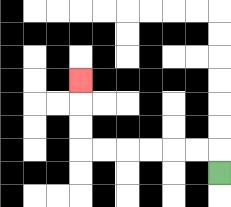{'start': '[9, 7]', 'end': '[3, 3]', 'path_directions': 'U,L,L,L,L,L,L,U,U,U', 'path_coordinates': '[[9, 7], [9, 6], [8, 6], [7, 6], [6, 6], [5, 6], [4, 6], [3, 6], [3, 5], [3, 4], [3, 3]]'}